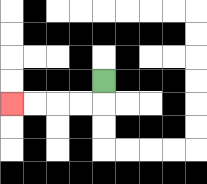{'start': '[4, 3]', 'end': '[0, 4]', 'path_directions': 'D,L,L,L,L', 'path_coordinates': '[[4, 3], [4, 4], [3, 4], [2, 4], [1, 4], [0, 4]]'}